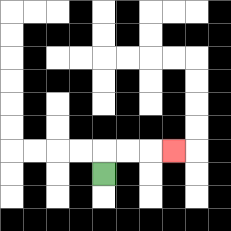{'start': '[4, 7]', 'end': '[7, 6]', 'path_directions': 'U,R,R,R', 'path_coordinates': '[[4, 7], [4, 6], [5, 6], [6, 6], [7, 6]]'}